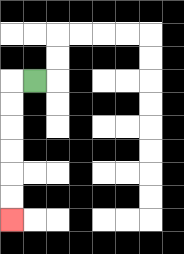{'start': '[1, 3]', 'end': '[0, 9]', 'path_directions': 'L,D,D,D,D,D,D', 'path_coordinates': '[[1, 3], [0, 3], [0, 4], [0, 5], [0, 6], [0, 7], [0, 8], [0, 9]]'}